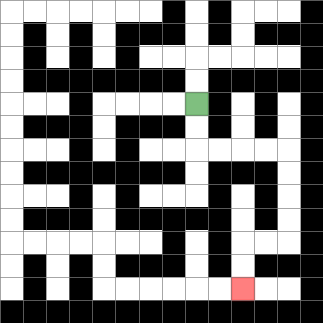{'start': '[8, 4]', 'end': '[10, 12]', 'path_directions': 'D,D,R,R,R,R,D,D,D,D,L,L,D,D', 'path_coordinates': '[[8, 4], [8, 5], [8, 6], [9, 6], [10, 6], [11, 6], [12, 6], [12, 7], [12, 8], [12, 9], [12, 10], [11, 10], [10, 10], [10, 11], [10, 12]]'}